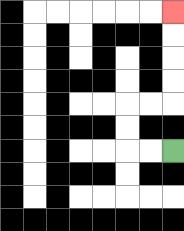{'start': '[7, 6]', 'end': '[7, 0]', 'path_directions': 'L,L,U,U,R,R,U,U,U,U', 'path_coordinates': '[[7, 6], [6, 6], [5, 6], [5, 5], [5, 4], [6, 4], [7, 4], [7, 3], [7, 2], [7, 1], [7, 0]]'}